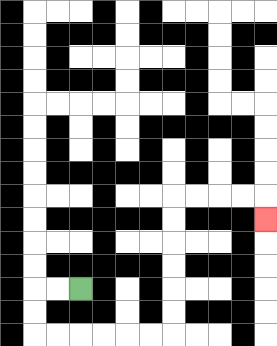{'start': '[3, 12]', 'end': '[11, 9]', 'path_directions': 'L,L,D,D,R,R,R,R,R,R,U,U,U,U,U,U,R,R,R,R,D', 'path_coordinates': '[[3, 12], [2, 12], [1, 12], [1, 13], [1, 14], [2, 14], [3, 14], [4, 14], [5, 14], [6, 14], [7, 14], [7, 13], [7, 12], [7, 11], [7, 10], [7, 9], [7, 8], [8, 8], [9, 8], [10, 8], [11, 8], [11, 9]]'}